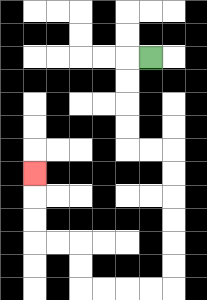{'start': '[6, 2]', 'end': '[1, 7]', 'path_directions': 'L,D,D,D,D,R,R,D,D,D,D,D,D,L,L,L,L,U,U,L,L,U,U,U', 'path_coordinates': '[[6, 2], [5, 2], [5, 3], [5, 4], [5, 5], [5, 6], [6, 6], [7, 6], [7, 7], [7, 8], [7, 9], [7, 10], [7, 11], [7, 12], [6, 12], [5, 12], [4, 12], [3, 12], [3, 11], [3, 10], [2, 10], [1, 10], [1, 9], [1, 8], [1, 7]]'}